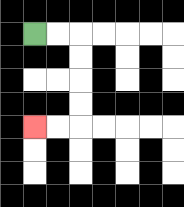{'start': '[1, 1]', 'end': '[1, 5]', 'path_directions': 'R,R,D,D,D,D,L,L', 'path_coordinates': '[[1, 1], [2, 1], [3, 1], [3, 2], [3, 3], [3, 4], [3, 5], [2, 5], [1, 5]]'}